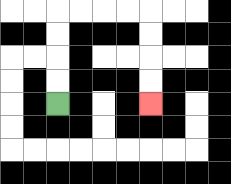{'start': '[2, 4]', 'end': '[6, 4]', 'path_directions': 'U,U,U,U,R,R,R,R,D,D,D,D', 'path_coordinates': '[[2, 4], [2, 3], [2, 2], [2, 1], [2, 0], [3, 0], [4, 0], [5, 0], [6, 0], [6, 1], [6, 2], [6, 3], [6, 4]]'}